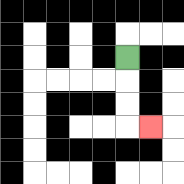{'start': '[5, 2]', 'end': '[6, 5]', 'path_directions': 'D,D,D,R', 'path_coordinates': '[[5, 2], [5, 3], [5, 4], [5, 5], [6, 5]]'}